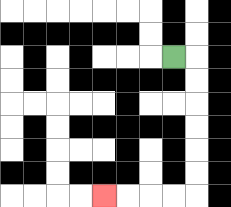{'start': '[7, 2]', 'end': '[4, 8]', 'path_directions': 'R,D,D,D,D,D,D,L,L,L,L', 'path_coordinates': '[[7, 2], [8, 2], [8, 3], [8, 4], [8, 5], [8, 6], [8, 7], [8, 8], [7, 8], [6, 8], [5, 8], [4, 8]]'}